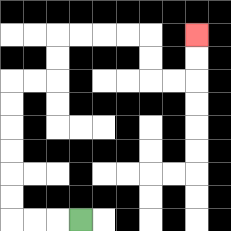{'start': '[3, 9]', 'end': '[8, 1]', 'path_directions': 'L,L,L,U,U,U,U,U,U,R,R,U,U,R,R,R,R,D,D,R,R,U,U', 'path_coordinates': '[[3, 9], [2, 9], [1, 9], [0, 9], [0, 8], [0, 7], [0, 6], [0, 5], [0, 4], [0, 3], [1, 3], [2, 3], [2, 2], [2, 1], [3, 1], [4, 1], [5, 1], [6, 1], [6, 2], [6, 3], [7, 3], [8, 3], [8, 2], [8, 1]]'}